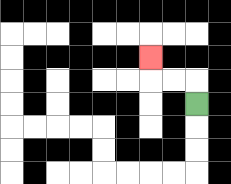{'start': '[8, 4]', 'end': '[6, 2]', 'path_directions': 'U,L,L,U', 'path_coordinates': '[[8, 4], [8, 3], [7, 3], [6, 3], [6, 2]]'}